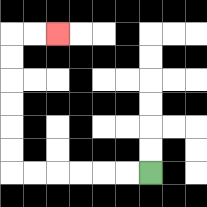{'start': '[6, 7]', 'end': '[2, 1]', 'path_directions': 'L,L,L,L,L,L,U,U,U,U,U,U,R,R', 'path_coordinates': '[[6, 7], [5, 7], [4, 7], [3, 7], [2, 7], [1, 7], [0, 7], [0, 6], [0, 5], [0, 4], [0, 3], [0, 2], [0, 1], [1, 1], [2, 1]]'}